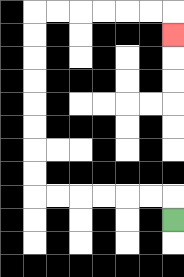{'start': '[7, 9]', 'end': '[7, 1]', 'path_directions': 'U,L,L,L,L,L,L,U,U,U,U,U,U,U,U,R,R,R,R,R,R,D', 'path_coordinates': '[[7, 9], [7, 8], [6, 8], [5, 8], [4, 8], [3, 8], [2, 8], [1, 8], [1, 7], [1, 6], [1, 5], [1, 4], [1, 3], [1, 2], [1, 1], [1, 0], [2, 0], [3, 0], [4, 0], [5, 0], [6, 0], [7, 0], [7, 1]]'}